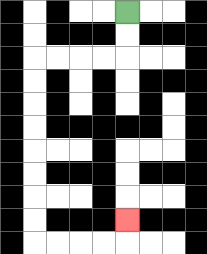{'start': '[5, 0]', 'end': '[5, 9]', 'path_directions': 'D,D,L,L,L,L,D,D,D,D,D,D,D,D,R,R,R,R,U', 'path_coordinates': '[[5, 0], [5, 1], [5, 2], [4, 2], [3, 2], [2, 2], [1, 2], [1, 3], [1, 4], [1, 5], [1, 6], [1, 7], [1, 8], [1, 9], [1, 10], [2, 10], [3, 10], [4, 10], [5, 10], [5, 9]]'}